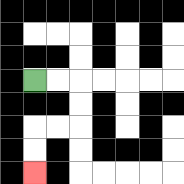{'start': '[1, 3]', 'end': '[1, 7]', 'path_directions': 'R,R,D,D,L,L,D,D', 'path_coordinates': '[[1, 3], [2, 3], [3, 3], [3, 4], [3, 5], [2, 5], [1, 5], [1, 6], [1, 7]]'}